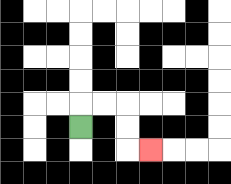{'start': '[3, 5]', 'end': '[6, 6]', 'path_directions': 'U,R,R,D,D,R', 'path_coordinates': '[[3, 5], [3, 4], [4, 4], [5, 4], [5, 5], [5, 6], [6, 6]]'}